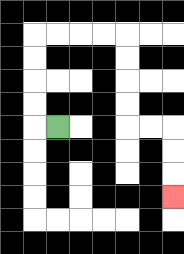{'start': '[2, 5]', 'end': '[7, 8]', 'path_directions': 'L,U,U,U,U,R,R,R,R,D,D,D,D,R,R,D,D,D', 'path_coordinates': '[[2, 5], [1, 5], [1, 4], [1, 3], [1, 2], [1, 1], [2, 1], [3, 1], [4, 1], [5, 1], [5, 2], [5, 3], [5, 4], [5, 5], [6, 5], [7, 5], [7, 6], [7, 7], [7, 8]]'}